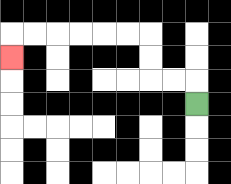{'start': '[8, 4]', 'end': '[0, 2]', 'path_directions': 'U,L,L,U,U,L,L,L,L,L,L,D', 'path_coordinates': '[[8, 4], [8, 3], [7, 3], [6, 3], [6, 2], [6, 1], [5, 1], [4, 1], [3, 1], [2, 1], [1, 1], [0, 1], [0, 2]]'}